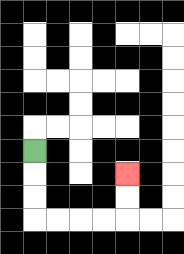{'start': '[1, 6]', 'end': '[5, 7]', 'path_directions': 'D,D,D,R,R,R,R,U,U', 'path_coordinates': '[[1, 6], [1, 7], [1, 8], [1, 9], [2, 9], [3, 9], [4, 9], [5, 9], [5, 8], [5, 7]]'}